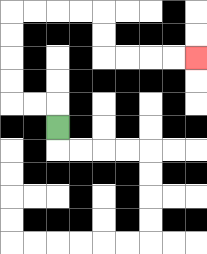{'start': '[2, 5]', 'end': '[8, 2]', 'path_directions': 'U,L,L,U,U,U,U,R,R,R,R,D,D,R,R,R,R', 'path_coordinates': '[[2, 5], [2, 4], [1, 4], [0, 4], [0, 3], [0, 2], [0, 1], [0, 0], [1, 0], [2, 0], [3, 0], [4, 0], [4, 1], [4, 2], [5, 2], [6, 2], [7, 2], [8, 2]]'}